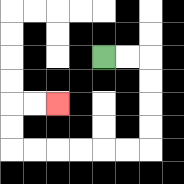{'start': '[4, 2]', 'end': '[2, 4]', 'path_directions': 'R,R,D,D,D,D,L,L,L,L,L,L,U,U,R,R', 'path_coordinates': '[[4, 2], [5, 2], [6, 2], [6, 3], [6, 4], [6, 5], [6, 6], [5, 6], [4, 6], [3, 6], [2, 6], [1, 6], [0, 6], [0, 5], [0, 4], [1, 4], [2, 4]]'}